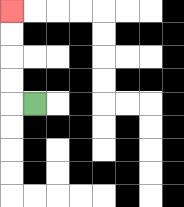{'start': '[1, 4]', 'end': '[0, 0]', 'path_directions': 'L,U,U,U,U', 'path_coordinates': '[[1, 4], [0, 4], [0, 3], [0, 2], [0, 1], [0, 0]]'}